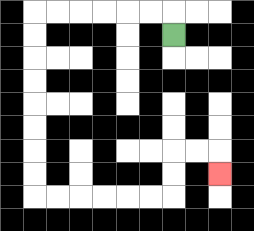{'start': '[7, 1]', 'end': '[9, 7]', 'path_directions': 'U,L,L,L,L,L,L,D,D,D,D,D,D,D,D,R,R,R,R,R,R,U,U,R,R,D', 'path_coordinates': '[[7, 1], [7, 0], [6, 0], [5, 0], [4, 0], [3, 0], [2, 0], [1, 0], [1, 1], [1, 2], [1, 3], [1, 4], [1, 5], [1, 6], [1, 7], [1, 8], [2, 8], [3, 8], [4, 8], [5, 8], [6, 8], [7, 8], [7, 7], [7, 6], [8, 6], [9, 6], [9, 7]]'}